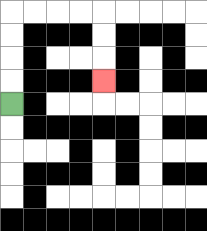{'start': '[0, 4]', 'end': '[4, 3]', 'path_directions': 'U,U,U,U,R,R,R,R,D,D,D', 'path_coordinates': '[[0, 4], [0, 3], [0, 2], [0, 1], [0, 0], [1, 0], [2, 0], [3, 0], [4, 0], [4, 1], [4, 2], [4, 3]]'}